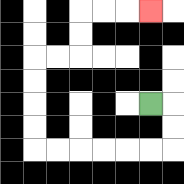{'start': '[6, 4]', 'end': '[6, 0]', 'path_directions': 'R,D,D,L,L,L,L,L,L,U,U,U,U,R,R,U,U,R,R,R', 'path_coordinates': '[[6, 4], [7, 4], [7, 5], [7, 6], [6, 6], [5, 6], [4, 6], [3, 6], [2, 6], [1, 6], [1, 5], [1, 4], [1, 3], [1, 2], [2, 2], [3, 2], [3, 1], [3, 0], [4, 0], [5, 0], [6, 0]]'}